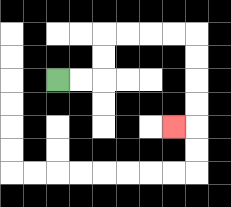{'start': '[2, 3]', 'end': '[7, 5]', 'path_directions': 'R,R,U,U,R,R,R,R,D,D,D,D,L', 'path_coordinates': '[[2, 3], [3, 3], [4, 3], [4, 2], [4, 1], [5, 1], [6, 1], [7, 1], [8, 1], [8, 2], [8, 3], [8, 4], [8, 5], [7, 5]]'}